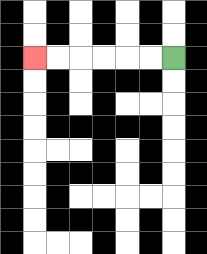{'start': '[7, 2]', 'end': '[1, 2]', 'path_directions': 'L,L,L,L,L,L', 'path_coordinates': '[[7, 2], [6, 2], [5, 2], [4, 2], [3, 2], [2, 2], [1, 2]]'}